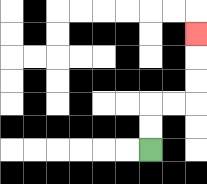{'start': '[6, 6]', 'end': '[8, 1]', 'path_directions': 'U,U,R,R,U,U,U', 'path_coordinates': '[[6, 6], [6, 5], [6, 4], [7, 4], [8, 4], [8, 3], [8, 2], [8, 1]]'}